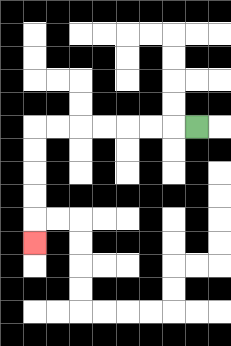{'start': '[8, 5]', 'end': '[1, 10]', 'path_directions': 'L,L,L,L,L,L,L,D,D,D,D,D', 'path_coordinates': '[[8, 5], [7, 5], [6, 5], [5, 5], [4, 5], [3, 5], [2, 5], [1, 5], [1, 6], [1, 7], [1, 8], [1, 9], [1, 10]]'}